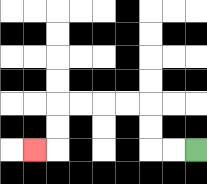{'start': '[8, 6]', 'end': '[1, 6]', 'path_directions': 'L,L,U,U,L,L,L,L,D,D,L', 'path_coordinates': '[[8, 6], [7, 6], [6, 6], [6, 5], [6, 4], [5, 4], [4, 4], [3, 4], [2, 4], [2, 5], [2, 6], [1, 6]]'}